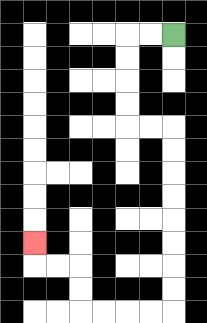{'start': '[7, 1]', 'end': '[1, 10]', 'path_directions': 'L,L,D,D,D,D,R,R,D,D,D,D,D,D,D,D,L,L,L,L,U,U,L,L,U', 'path_coordinates': '[[7, 1], [6, 1], [5, 1], [5, 2], [5, 3], [5, 4], [5, 5], [6, 5], [7, 5], [7, 6], [7, 7], [7, 8], [7, 9], [7, 10], [7, 11], [7, 12], [7, 13], [6, 13], [5, 13], [4, 13], [3, 13], [3, 12], [3, 11], [2, 11], [1, 11], [1, 10]]'}